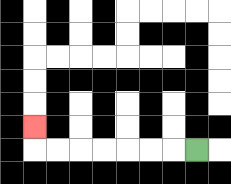{'start': '[8, 6]', 'end': '[1, 5]', 'path_directions': 'L,L,L,L,L,L,L,U', 'path_coordinates': '[[8, 6], [7, 6], [6, 6], [5, 6], [4, 6], [3, 6], [2, 6], [1, 6], [1, 5]]'}